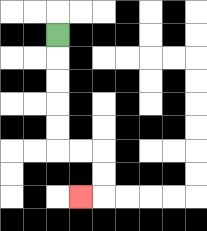{'start': '[2, 1]', 'end': '[3, 8]', 'path_directions': 'D,D,D,D,D,R,R,D,D,L', 'path_coordinates': '[[2, 1], [2, 2], [2, 3], [2, 4], [2, 5], [2, 6], [3, 6], [4, 6], [4, 7], [4, 8], [3, 8]]'}